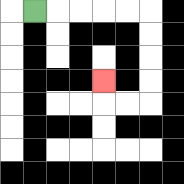{'start': '[1, 0]', 'end': '[4, 3]', 'path_directions': 'R,R,R,R,R,D,D,D,D,L,L,U', 'path_coordinates': '[[1, 0], [2, 0], [3, 0], [4, 0], [5, 0], [6, 0], [6, 1], [6, 2], [6, 3], [6, 4], [5, 4], [4, 4], [4, 3]]'}